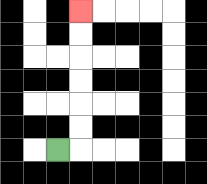{'start': '[2, 6]', 'end': '[3, 0]', 'path_directions': 'R,U,U,U,U,U,U', 'path_coordinates': '[[2, 6], [3, 6], [3, 5], [3, 4], [3, 3], [3, 2], [3, 1], [3, 0]]'}